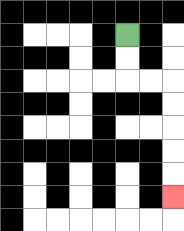{'start': '[5, 1]', 'end': '[7, 8]', 'path_directions': 'D,D,R,R,D,D,D,D,D', 'path_coordinates': '[[5, 1], [5, 2], [5, 3], [6, 3], [7, 3], [7, 4], [7, 5], [7, 6], [7, 7], [7, 8]]'}